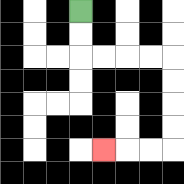{'start': '[3, 0]', 'end': '[4, 6]', 'path_directions': 'D,D,R,R,R,R,D,D,D,D,L,L,L', 'path_coordinates': '[[3, 0], [3, 1], [3, 2], [4, 2], [5, 2], [6, 2], [7, 2], [7, 3], [7, 4], [7, 5], [7, 6], [6, 6], [5, 6], [4, 6]]'}